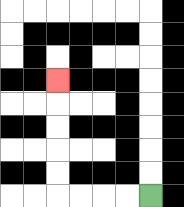{'start': '[6, 8]', 'end': '[2, 3]', 'path_directions': 'L,L,L,L,U,U,U,U,U', 'path_coordinates': '[[6, 8], [5, 8], [4, 8], [3, 8], [2, 8], [2, 7], [2, 6], [2, 5], [2, 4], [2, 3]]'}